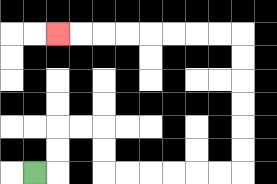{'start': '[1, 7]', 'end': '[2, 1]', 'path_directions': 'R,U,U,R,R,D,D,R,R,R,R,R,R,U,U,U,U,U,U,L,L,L,L,L,L,L,L', 'path_coordinates': '[[1, 7], [2, 7], [2, 6], [2, 5], [3, 5], [4, 5], [4, 6], [4, 7], [5, 7], [6, 7], [7, 7], [8, 7], [9, 7], [10, 7], [10, 6], [10, 5], [10, 4], [10, 3], [10, 2], [10, 1], [9, 1], [8, 1], [7, 1], [6, 1], [5, 1], [4, 1], [3, 1], [2, 1]]'}